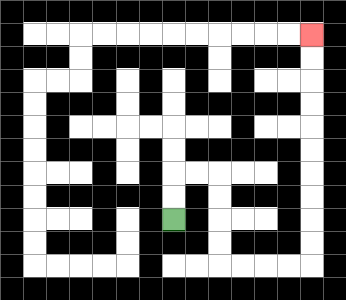{'start': '[7, 9]', 'end': '[13, 1]', 'path_directions': 'U,U,R,R,D,D,D,D,R,R,R,R,U,U,U,U,U,U,U,U,U,U', 'path_coordinates': '[[7, 9], [7, 8], [7, 7], [8, 7], [9, 7], [9, 8], [9, 9], [9, 10], [9, 11], [10, 11], [11, 11], [12, 11], [13, 11], [13, 10], [13, 9], [13, 8], [13, 7], [13, 6], [13, 5], [13, 4], [13, 3], [13, 2], [13, 1]]'}